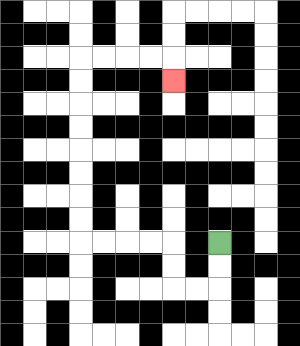{'start': '[9, 10]', 'end': '[7, 3]', 'path_directions': 'D,D,L,L,U,U,L,L,L,L,U,U,U,U,U,U,U,U,R,R,R,R,D', 'path_coordinates': '[[9, 10], [9, 11], [9, 12], [8, 12], [7, 12], [7, 11], [7, 10], [6, 10], [5, 10], [4, 10], [3, 10], [3, 9], [3, 8], [3, 7], [3, 6], [3, 5], [3, 4], [3, 3], [3, 2], [4, 2], [5, 2], [6, 2], [7, 2], [7, 3]]'}